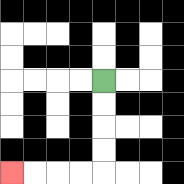{'start': '[4, 3]', 'end': '[0, 7]', 'path_directions': 'D,D,D,D,L,L,L,L', 'path_coordinates': '[[4, 3], [4, 4], [4, 5], [4, 6], [4, 7], [3, 7], [2, 7], [1, 7], [0, 7]]'}